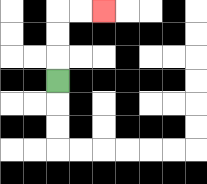{'start': '[2, 3]', 'end': '[4, 0]', 'path_directions': 'U,U,U,R,R', 'path_coordinates': '[[2, 3], [2, 2], [2, 1], [2, 0], [3, 0], [4, 0]]'}